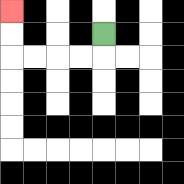{'start': '[4, 1]', 'end': '[0, 0]', 'path_directions': 'D,L,L,L,L,U,U', 'path_coordinates': '[[4, 1], [4, 2], [3, 2], [2, 2], [1, 2], [0, 2], [0, 1], [0, 0]]'}